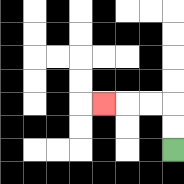{'start': '[7, 6]', 'end': '[4, 4]', 'path_directions': 'U,U,L,L,L', 'path_coordinates': '[[7, 6], [7, 5], [7, 4], [6, 4], [5, 4], [4, 4]]'}